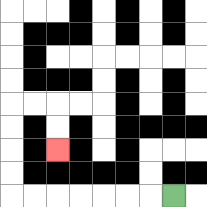{'start': '[7, 8]', 'end': '[2, 6]', 'path_directions': 'L,L,L,L,L,L,L,U,U,U,U,R,R,D,D', 'path_coordinates': '[[7, 8], [6, 8], [5, 8], [4, 8], [3, 8], [2, 8], [1, 8], [0, 8], [0, 7], [0, 6], [0, 5], [0, 4], [1, 4], [2, 4], [2, 5], [2, 6]]'}